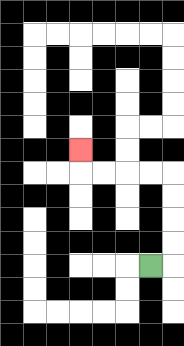{'start': '[6, 11]', 'end': '[3, 6]', 'path_directions': 'R,U,U,U,U,L,L,L,L,U', 'path_coordinates': '[[6, 11], [7, 11], [7, 10], [7, 9], [7, 8], [7, 7], [6, 7], [5, 7], [4, 7], [3, 7], [3, 6]]'}